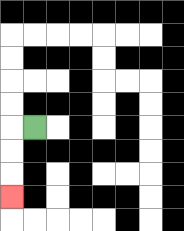{'start': '[1, 5]', 'end': '[0, 8]', 'path_directions': 'L,D,D,D', 'path_coordinates': '[[1, 5], [0, 5], [0, 6], [0, 7], [0, 8]]'}